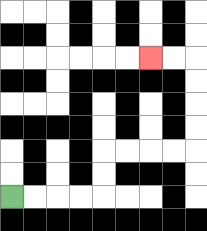{'start': '[0, 8]', 'end': '[6, 2]', 'path_directions': 'R,R,R,R,U,U,R,R,R,R,U,U,U,U,L,L', 'path_coordinates': '[[0, 8], [1, 8], [2, 8], [3, 8], [4, 8], [4, 7], [4, 6], [5, 6], [6, 6], [7, 6], [8, 6], [8, 5], [8, 4], [8, 3], [8, 2], [7, 2], [6, 2]]'}